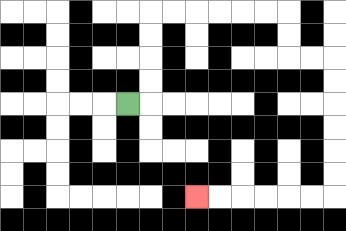{'start': '[5, 4]', 'end': '[8, 8]', 'path_directions': 'R,U,U,U,U,R,R,R,R,R,R,D,D,R,R,D,D,D,D,D,D,L,L,L,L,L,L', 'path_coordinates': '[[5, 4], [6, 4], [6, 3], [6, 2], [6, 1], [6, 0], [7, 0], [8, 0], [9, 0], [10, 0], [11, 0], [12, 0], [12, 1], [12, 2], [13, 2], [14, 2], [14, 3], [14, 4], [14, 5], [14, 6], [14, 7], [14, 8], [13, 8], [12, 8], [11, 8], [10, 8], [9, 8], [8, 8]]'}